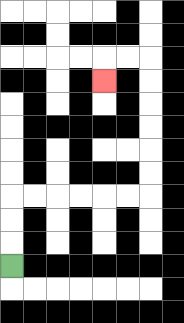{'start': '[0, 11]', 'end': '[4, 3]', 'path_directions': 'U,U,U,R,R,R,R,R,R,U,U,U,U,U,U,L,L,D', 'path_coordinates': '[[0, 11], [0, 10], [0, 9], [0, 8], [1, 8], [2, 8], [3, 8], [4, 8], [5, 8], [6, 8], [6, 7], [6, 6], [6, 5], [6, 4], [6, 3], [6, 2], [5, 2], [4, 2], [4, 3]]'}